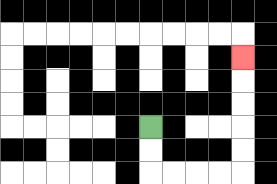{'start': '[6, 5]', 'end': '[10, 2]', 'path_directions': 'D,D,R,R,R,R,U,U,U,U,U', 'path_coordinates': '[[6, 5], [6, 6], [6, 7], [7, 7], [8, 7], [9, 7], [10, 7], [10, 6], [10, 5], [10, 4], [10, 3], [10, 2]]'}